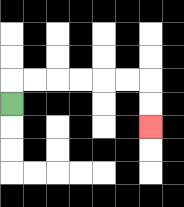{'start': '[0, 4]', 'end': '[6, 5]', 'path_directions': 'U,R,R,R,R,R,R,D,D', 'path_coordinates': '[[0, 4], [0, 3], [1, 3], [2, 3], [3, 3], [4, 3], [5, 3], [6, 3], [6, 4], [6, 5]]'}